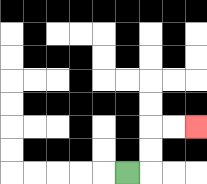{'start': '[5, 7]', 'end': '[8, 5]', 'path_directions': 'R,U,U,R,R', 'path_coordinates': '[[5, 7], [6, 7], [6, 6], [6, 5], [7, 5], [8, 5]]'}